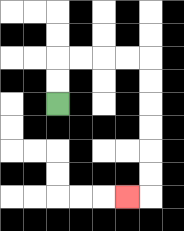{'start': '[2, 4]', 'end': '[5, 8]', 'path_directions': 'U,U,R,R,R,R,D,D,D,D,D,D,L', 'path_coordinates': '[[2, 4], [2, 3], [2, 2], [3, 2], [4, 2], [5, 2], [6, 2], [6, 3], [6, 4], [6, 5], [6, 6], [6, 7], [6, 8], [5, 8]]'}